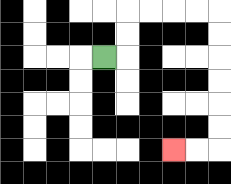{'start': '[4, 2]', 'end': '[7, 6]', 'path_directions': 'R,U,U,R,R,R,R,D,D,D,D,D,D,L,L', 'path_coordinates': '[[4, 2], [5, 2], [5, 1], [5, 0], [6, 0], [7, 0], [8, 0], [9, 0], [9, 1], [9, 2], [9, 3], [9, 4], [9, 5], [9, 6], [8, 6], [7, 6]]'}